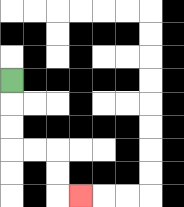{'start': '[0, 3]', 'end': '[3, 8]', 'path_directions': 'D,D,D,R,R,D,D,R', 'path_coordinates': '[[0, 3], [0, 4], [0, 5], [0, 6], [1, 6], [2, 6], [2, 7], [2, 8], [3, 8]]'}